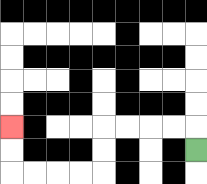{'start': '[8, 6]', 'end': '[0, 5]', 'path_directions': 'U,L,L,L,L,D,D,L,L,L,L,U,U', 'path_coordinates': '[[8, 6], [8, 5], [7, 5], [6, 5], [5, 5], [4, 5], [4, 6], [4, 7], [3, 7], [2, 7], [1, 7], [0, 7], [0, 6], [0, 5]]'}